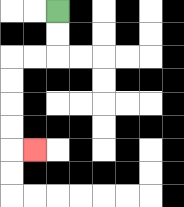{'start': '[2, 0]', 'end': '[1, 6]', 'path_directions': 'D,D,L,L,D,D,D,D,R', 'path_coordinates': '[[2, 0], [2, 1], [2, 2], [1, 2], [0, 2], [0, 3], [0, 4], [0, 5], [0, 6], [1, 6]]'}